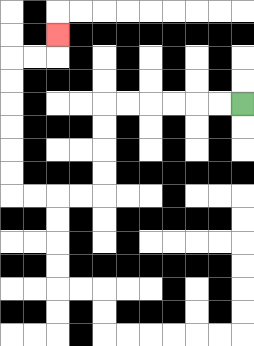{'start': '[10, 4]', 'end': '[2, 1]', 'path_directions': 'L,L,L,L,L,L,D,D,D,D,L,L,L,L,U,U,U,U,U,U,R,R,U', 'path_coordinates': '[[10, 4], [9, 4], [8, 4], [7, 4], [6, 4], [5, 4], [4, 4], [4, 5], [4, 6], [4, 7], [4, 8], [3, 8], [2, 8], [1, 8], [0, 8], [0, 7], [0, 6], [0, 5], [0, 4], [0, 3], [0, 2], [1, 2], [2, 2], [2, 1]]'}